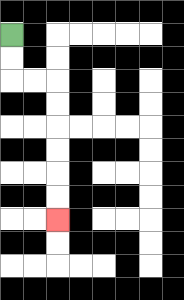{'start': '[0, 1]', 'end': '[2, 9]', 'path_directions': 'D,D,R,R,D,D,D,D,D,D', 'path_coordinates': '[[0, 1], [0, 2], [0, 3], [1, 3], [2, 3], [2, 4], [2, 5], [2, 6], [2, 7], [2, 8], [2, 9]]'}